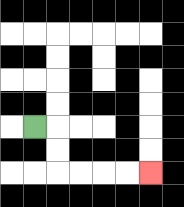{'start': '[1, 5]', 'end': '[6, 7]', 'path_directions': 'R,D,D,R,R,R,R', 'path_coordinates': '[[1, 5], [2, 5], [2, 6], [2, 7], [3, 7], [4, 7], [5, 7], [6, 7]]'}